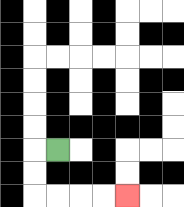{'start': '[2, 6]', 'end': '[5, 8]', 'path_directions': 'L,D,D,R,R,R,R', 'path_coordinates': '[[2, 6], [1, 6], [1, 7], [1, 8], [2, 8], [3, 8], [4, 8], [5, 8]]'}